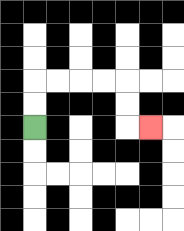{'start': '[1, 5]', 'end': '[6, 5]', 'path_directions': 'U,U,R,R,R,R,D,D,R', 'path_coordinates': '[[1, 5], [1, 4], [1, 3], [2, 3], [3, 3], [4, 3], [5, 3], [5, 4], [5, 5], [6, 5]]'}